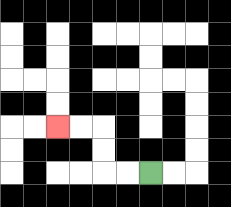{'start': '[6, 7]', 'end': '[2, 5]', 'path_directions': 'L,L,U,U,L,L', 'path_coordinates': '[[6, 7], [5, 7], [4, 7], [4, 6], [4, 5], [3, 5], [2, 5]]'}